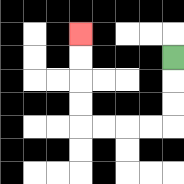{'start': '[7, 2]', 'end': '[3, 1]', 'path_directions': 'D,D,D,L,L,L,L,U,U,U,U', 'path_coordinates': '[[7, 2], [7, 3], [7, 4], [7, 5], [6, 5], [5, 5], [4, 5], [3, 5], [3, 4], [3, 3], [3, 2], [3, 1]]'}